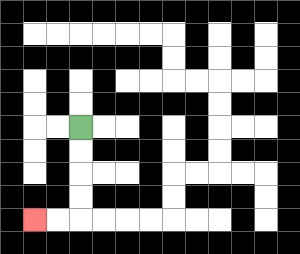{'start': '[3, 5]', 'end': '[1, 9]', 'path_directions': 'D,D,D,D,L,L', 'path_coordinates': '[[3, 5], [3, 6], [3, 7], [3, 8], [3, 9], [2, 9], [1, 9]]'}